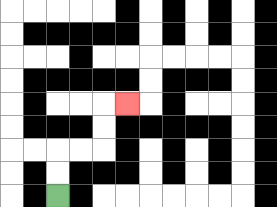{'start': '[2, 8]', 'end': '[5, 4]', 'path_directions': 'U,U,R,R,U,U,R', 'path_coordinates': '[[2, 8], [2, 7], [2, 6], [3, 6], [4, 6], [4, 5], [4, 4], [5, 4]]'}